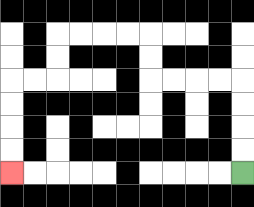{'start': '[10, 7]', 'end': '[0, 7]', 'path_directions': 'U,U,U,U,L,L,L,L,U,U,L,L,L,L,D,D,L,L,D,D,D,D', 'path_coordinates': '[[10, 7], [10, 6], [10, 5], [10, 4], [10, 3], [9, 3], [8, 3], [7, 3], [6, 3], [6, 2], [6, 1], [5, 1], [4, 1], [3, 1], [2, 1], [2, 2], [2, 3], [1, 3], [0, 3], [0, 4], [0, 5], [0, 6], [0, 7]]'}